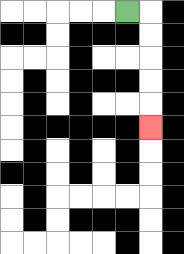{'start': '[5, 0]', 'end': '[6, 5]', 'path_directions': 'R,D,D,D,D,D', 'path_coordinates': '[[5, 0], [6, 0], [6, 1], [6, 2], [6, 3], [6, 4], [6, 5]]'}